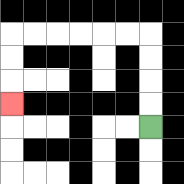{'start': '[6, 5]', 'end': '[0, 4]', 'path_directions': 'U,U,U,U,L,L,L,L,L,L,D,D,D', 'path_coordinates': '[[6, 5], [6, 4], [6, 3], [6, 2], [6, 1], [5, 1], [4, 1], [3, 1], [2, 1], [1, 1], [0, 1], [0, 2], [0, 3], [0, 4]]'}